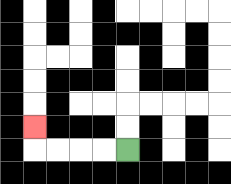{'start': '[5, 6]', 'end': '[1, 5]', 'path_directions': 'L,L,L,L,U', 'path_coordinates': '[[5, 6], [4, 6], [3, 6], [2, 6], [1, 6], [1, 5]]'}